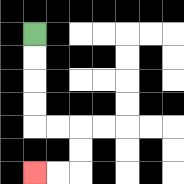{'start': '[1, 1]', 'end': '[1, 7]', 'path_directions': 'D,D,D,D,R,R,D,D,L,L', 'path_coordinates': '[[1, 1], [1, 2], [1, 3], [1, 4], [1, 5], [2, 5], [3, 5], [3, 6], [3, 7], [2, 7], [1, 7]]'}